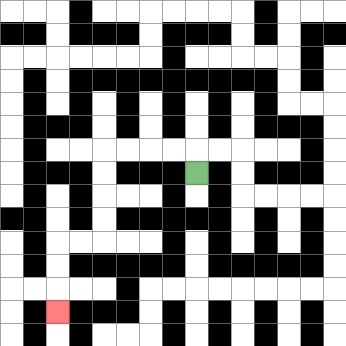{'start': '[8, 7]', 'end': '[2, 13]', 'path_directions': 'U,L,L,L,L,D,D,D,D,L,L,D,D,D', 'path_coordinates': '[[8, 7], [8, 6], [7, 6], [6, 6], [5, 6], [4, 6], [4, 7], [4, 8], [4, 9], [4, 10], [3, 10], [2, 10], [2, 11], [2, 12], [2, 13]]'}